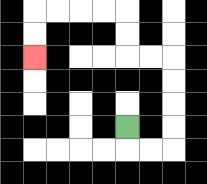{'start': '[5, 5]', 'end': '[1, 2]', 'path_directions': 'D,R,R,U,U,U,U,L,L,U,U,L,L,L,L,D,D', 'path_coordinates': '[[5, 5], [5, 6], [6, 6], [7, 6], [7, 5], [7, 4], [7, 3], [7, 2], [6, 2], [5, 2], [5, 1], [5, 0], [4, 0], [3, 0], [2, 0], [1, 0], [1, 1], [1, 2]]'}